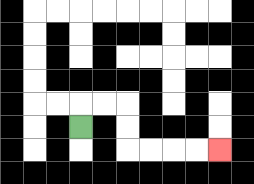{'start': '[3, 5]', 'end': '[9, 6]', 'path_directions': 'U,R,R,D,D,R,R,R,R', 'path_coordinates': '[[3, 5], [3, 4], [4, 4], [5, 4], [5, 5], [5, 6], [6, 6], [7, 6], [8, 6], [9, 6]]'}